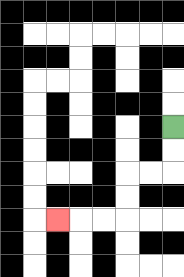{'start': '[7, 5]', 'end': '[2, 9]', 'path_directions': 'D,D,L,L,D,D,L,L,L', 'path_coordinates': '[[7, 5], [7, 6], [7, 7], [6, 7], [5, 7], [5, 8], [5, 9], [4, 9], [3, 9], [2, 9]]'}